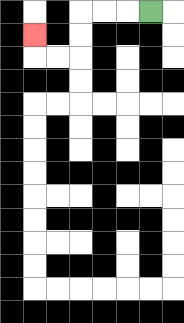{'start': '[6, 0]', 'end': '[1, 1]', 'path_directions': 'L,L,L,D,D,L,L,U', 'path_coordinates': '[[6, 0], [5, 0], [4, 0], [3, 0], [3, 1], [3, 2], [2, 2], [1, 2], [1, 1]]'}